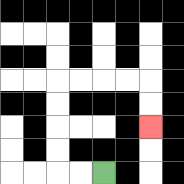{'start': '[4, 7]', 'end': '[6, 5]', 'path_directions': 'L,L,U,U,U,U,R,R,R,R,D,D', 'path_coordinates': '[[4, 7], [3, 7], [2, 7], [2, 6], [2, 5], [2, 4], [2, 3], [3, 3], [4, 3], [5, 3], [6, 3], [6, 4], [6, 5]]'}